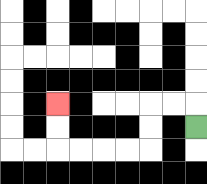{'start': '[8, 5]', 'end': '[2, 4]', 'path_directions': 'U,L,L,D,D,L,L,L,L,U,U', 'path_coordinates': '[[8, 5], [8, 4], [7, 4], [6, 4], [6, 5], [6, 6], [5, 6], [4, 6], [3, 6], [2, 6], [2, 5], [2, 4]]'}